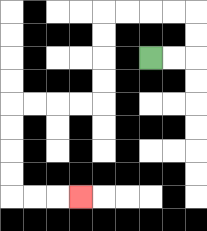{'start': '[6, 2]', 'end': '[3, 8]', 'path_directions': 'R,R,U,U,L,L,L,L,D,D,D,D,L,L,L,L,D,D,D,D,R,R,R', 'path_coordinates': '[[6, 2], [7, 2], [8, 2], [8, 1], [8, 0], [7, 0], [6, 0], [5, 0], [4, 0], [4, 1], [4, 2], [4, 3], [4, 4], [3, 4], [2, 4], [1, 4], [0, 4], [0, 5], [0, 6], [0, 7], [0, 8], [1, 8], [2, 8], [3, 8]]'}